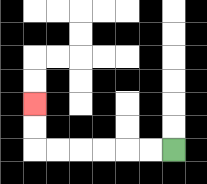{'start': '[7, 6]', 'end': '[1, 4]', 'path_directions': 'L,L,L,L,L,L,U,U', 'path_coordinates': '[[7, 6], [6, 6], [5, 6], [4, 6], [3, 6], [2, 6], [1, 6], [1, 5], [1, 4]]'}